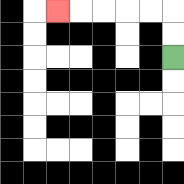{'start': '[7, 2]', 'end': '[2, 0]', 'path_directions': 'U,U,L,L,L,L,L', 'path_coordinates': '[[7, 2], [7, 1], [7, 0], [6, 0], [5, 0], [4, 0], [3, 0], [2, 0]]'}